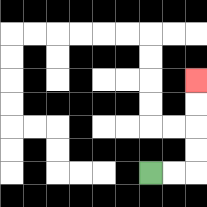{'start': '[6, 7]', 'end': '[8, 3]', 'path_directions': 'R,R,U,U,U,U', 'path_coordinates': '[[6, 7], [7, 7], [8, 7], [8, 6], [8, 5], [8, 4], [8, 3]]'}